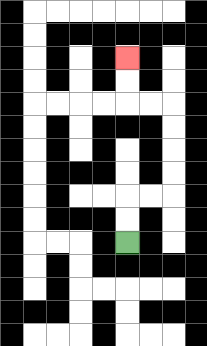{'start': '[5, 10]', 'end': '[5, 2]', 'path_directions': 'U,U,R,R,U,U,U,U,L,L,U,U', 'path_coordinates': '[[5, 10], [5, 9], [5, 8], [6, 8], [7, 8], [7, 7], [7, 6], [7, 5], [7, 4], [6, 4], [5, 4], [5, 3], [5, 2]]'}